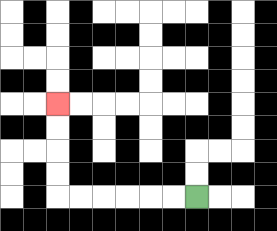{'start': '[8, 8]', 'end': '[2, 4]', 'path_directions': 'L,L,L,L,L,L,U,U,U,U', 'path_coordinates': '[[8, 8], [7, 8], [6, 8], [5, 8], [4, 8], [3, 8], [2, 8], [2, 7], [2, 6], [2, 5], [2, 4]]'}